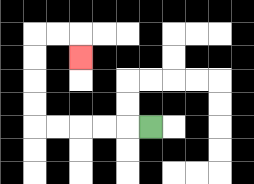{'start': '[6, 5]', 'end': '[3, 2]', 'path_directions': 'L,L,L,L,L,U,U,U,U,R,R,D', 'path_coordinates': '[[6, 5], [5, 5], [4, 5], [3, 5], [2, 5], [1, 5], [1, 4], [1, 3], [1, 2], [1, 1], [2, 1], [3, 1], [3, 2]]'}